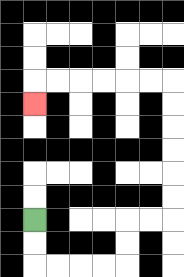{'start': '[1, 9]', 'end': '[1, 4]', 'path_directions': 'D,D,R,R,R,R,U,U,R,R,U,U,U,U,U,U,L,L,L,L,L,L,D', 'path_coordinates': '[[1, 9], [1, 10], [1, 11], [2, 11], [3, 11], [4, 11], [5, 11], [5, 10], [5, 9], [6, 9], [7, 9], [7, 8], [7, 7], [7, 6], [7, 5], [7, 4], [7, 3], [6, 3], [5, 3], [4, 3], [3, 3], [2, 3], [1, 3], [1, 4]]'}